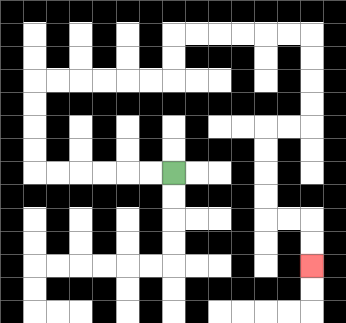{'start': '[7, 7]', 'end': '[13, 11]', 'path_directions': 'L,L,L,L,L,L,U,U,U,U,R,R,R,R,R,R,U,U,R,R,R,R,R,R,D,D,D,D,L,L,D,D,D,D,R,R,D,D', 'path_coordinates': '[[7, 7], [6, 7], [5, 7], [4, 7], [3, 7], [2, 7], [1, 7], [1, 6], [1, 5], [1, 4], [1, 3], [2, 3], [3, 3], [4, 3], [5, 3], [6, 3], [7, 3], [7, 2], [7, 1], [8, 1], [9, 1], [10, 1], [11, 1], [12, 1], [13, 1], [13, 2], [13, 3], [13, 4], [13, 5], [12, 5], [11, 5], [11, 6], [11, 7], [11, 8], [11, 9], [12, 9], [13, 9], [13, 10], [13, 11]]'}